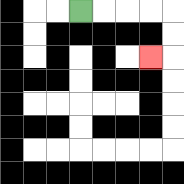{'start': '[3, 0]', 'end': '[6, 2]', 'path_directions': 'R,R,R,R,D,D,L', 'path_coordinates': '[[3, 0], [4, 0], [5, 0], [6, 0], [7, 0], [7, 1], [7, 2], [6, 2]]'}